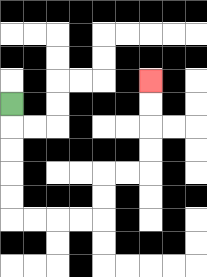{'start': '[0, 4]', 'end': '[6, 3]', 'path_directions': 'D,D,D,D,D,R,R,R,R,U,U,R,R,U,U,U,U', 'path_coordinates': '[[0, 4], [0, 5], [0, 6], [0, 7], [0, 8], [0, 9], [1, 9], [2, 9], [3, 9], [4, 9], [4, 8], [4, 7], [5, 7], [6, 7], [6, 6], [6, 5], [6, 4], [6, 3]]'}